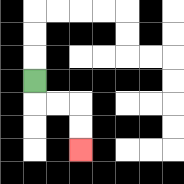{'start': '[1, 3]', 'end': '[3, 6]', 'path_directions': 'D,R,R,D,D', 'path_coordinates': '[[1, 3], [1, 4], [2, 4], [3, 4], [3, 5], [3, 6]]'}